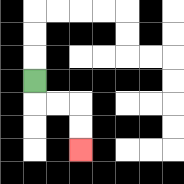{'start': '[1, 3]', 'end': '[3, 6]', 'path_directions': 'D,R,R,D,D', 'path_coordinates': '[[1, 3], [1, 4], [2, 4], [3, 4], [3, 5], [3, 6]]'}